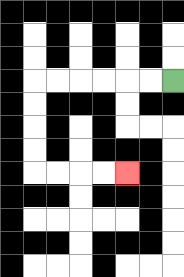{'start': '[7, 3]', 'end': '[5, 7]', 'path_directions': 'L,L,L,L,L,L,D,D,D,D,R,R,R,R', 'path_coordinates': '[[7, 3], [6, 3], [5, 3], [4, 3], [3, 3], [2, 3], [1, 3], [1, 4], [1, 5], [1, 6], [1, 7], [2, 7], [3, 7], [4, 7], [5, 7]]'}